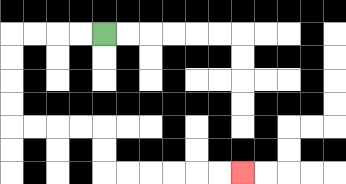{'start': '[4, 1]', 'end': '[10, 7]', 'path_directions': 'L,L,L,L,D,D,D,D,R,R,R,R,D,D,R,R,R,R,R,R', 'path_coordinates': '[[4, 1], [3, 1], [2, 1], [1, 1], [0, 1], [0, 2], [0, 3], [0, 4], [0, 5], [1, 5], [2, 5], [3, 5], [4, 5], [4, 6], [4, 7], [5, 7], [6, 7], [7, 7], [8, 7], [9, 7], [10, 7]]'}